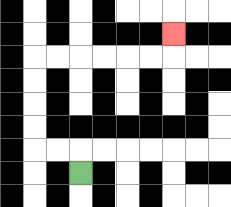{'start': '[3, 7]', 'end': '[7, 1]', 'path_directions': 'U,L,L,U,U,U,U,R,R,R,R,R,R,U', 'path_coordinates': '[[3, 7], [3, 6], [2, 6], [1, 6], [1, 5], [1, 4], [1, 3], [1, 2], [2, 2], [3, 2], [4, 2], [5, 2], [6, 2], [7, 2], [7, 1]]'}